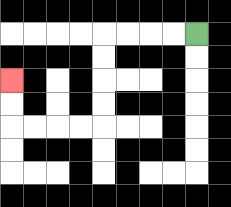{'start': '[8, 1]', 'end': '[0, 3]', 'path_directions': 'L,L,L,L,D,D,D,D,L,L,L,L,U,U', 'path_coordinates': '[[8, 1], [7, 1], [6, 1], [5, 1], [4, 1], [4, 2], [4, 3], [4, 4], [4, 5], [3, 5], [2, 5], [1, 5], [0, 5], [0, 4], [0, 3]]'}